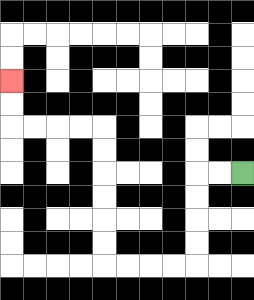{'start': '[10, 7]', 'end': '[0, 3]', 'path_directions': 'L,L,D,D,D,D,L,L,L,L,U,U,U,U,U,U,L,L,L,L,U,U', 'path_coordinates': '[[10, 7], [9, 7], [8, 7], [8, 8], [8, 9], [8, 10], [8, 11], [7, 11], [6, 11], [5, 11], [4, 11], [4, 10], [4, 9], [4, 8], [4, 7], [4, 6], [4, 5], [3, 5], [2, 5], [1, 5], [0, 5], [0, 4], [0, 3]]'}